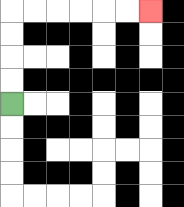{'start': '[0, 4]', 'end': '[6, 0]', 'path_directions': 'U,U,U,U,R,R,R,R,R,R', 'path_coordinates': '[[0, 4], [0, 3], [0, 2], [0, 1], [0, 0], [1, 0], [2, 0], [3, 0], [4, 0], [5, 0], [6, 0]]'}